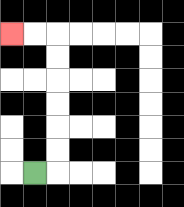{'start': '[1, 7]', 'end': '[0, 1]', 'path_directions': 'R,U,U,U,U,U,U,L,L', 'path_coordinates': '[[1, 7], [2, 7], [2, 6], [2, 5], [2, 4], [2, 3], [2, 2], [2, 1], [1, 1], [0, 1]]'}